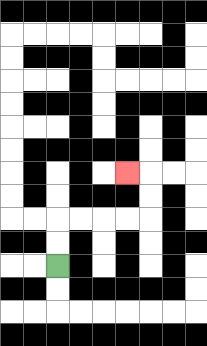{'start': '[2, 11]', 'end': '[5, 7]', 'path_directions': 'U,U,R,R,R,R,U,U,L', 'path_coordinates': '[[2, 11], [2, 10], [2, 9], [3, 9], [4, 9], [5, 9], [6, 9], [6, 8], [6, 7], [5, 7]]'}